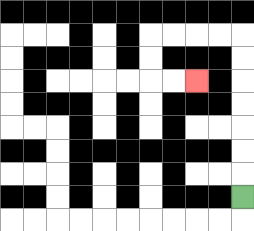{'start': '[10, 8]', 'end': '[8, 3]', 'path_directions': 'U,U,U,U,U,U,U,L,L,L,L,D,D,R,R', 'path_coordinates': '[[10, 8], [10, 7], [10, 6], [10, 5], [10, 4], [10, 3], [10, 2], [10, 1], [9, 1], [8, 1], [7, 1], [6, 1], [6, 2], [6, 3], [7, 3], [8, 3]]'}